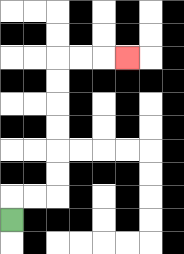{'start': '[0, 9]', 'end': '[5, 2]', 'path_directions': 'U,R,R,U,U,U,U,U,U,R,R,R', 'path_coordinates': '[[0, 9], [0, 8], [1, 8], [2, 8], [2, 7], [2, 6], [2, 5], [2, 4], [2, 3], [2, 2], [3, 2], [4, 2], [5, 2]]'}